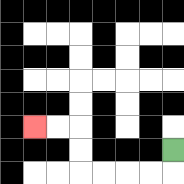{'start': '[7, 6]', 'end': '[1, 5]', 'path_directions': 'D,L,L,L,L,U,U,L,L', 'path_coordinates': '[[7, 6], [7, 7], [6, 7], [5, 7], [4, 7], [3, 7], [3, 6], [3, 5], [2, 5], [1, 5]]'}